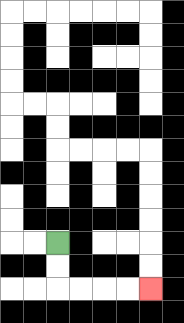{'start': '[2, 10]', 'end': '[6, 12]', 'path_directions': 'D,D,R,R,R,R', 'path_coordinates': '[[2, 10], [2, 11], [2, 12], [3, 12], [4, 12], [5, 12], [6, 12]]'}